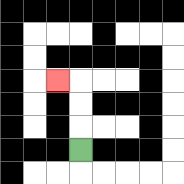{'start': '[3, 6]', 'end': '[2, 3]', 'path_directions': 'U,U,U,L', 'path_coordinates': '[[3, 6], [3, 5], [3, 4], [3, 3], [2, 3]]'}